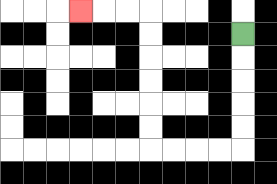{'start': '[10, 1]', 'end': '[3, 0]', 'path_directions': 'D,D,D,D,D,L,L,L,L,U,U,U,U,U,U,L,L,L', 'path_coordinates': '[[10, 1], [10, 2], [10, 3], [10, 4], [10, 5], [10, 6], [9, 6], [8, 6], [7, 6], [6, 6], [6, 5], [6, 4], [6, 3], [6, 2], [6, 1], [6, 0], [5, 0], [4, 0], [3, 0]]'}